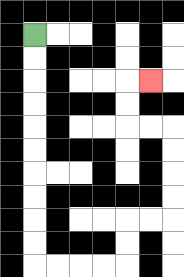{'start': '[1, 1]', 'end': '[6, 3]', 'path_directions': 'D,D,D,D,D,D,D,D,D,D,R,R,R,R,U,U,R,R,U,U,U,U,L,L,U,U,R', 'path_coordinates': '[[1, 1], [1, 2], [1, 3], [1, 4], [1, 5], [1, 6], [1, 7], [1, 8], [1, 9], [1, 10], [1, 11], [2, 11], [3, 11], [4, 11], [5, 11], [5, 10], [5, 9], [6, 9], [7, 9], [7, 8], [7, 7], [7, 6], [7, 5], [6, 5], [5, 5], [5, 4], [5, 3], [6, 3]]'}